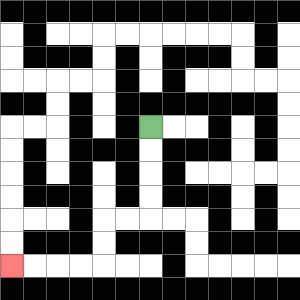{'start': '[6, 5]', 'end': '[0, 11]', 'path_directions': 'D,D,D,D,L,L,D,D,L,L,L,L', 'path_coordinates': '[[6, 5], [6, 6], [6, 7], [6, 8], [6, 9], [5, 9], [4, 9], [4, 10], [4, 11], [3, 11], [2, 11], [1, 11], [0, 11]]'}